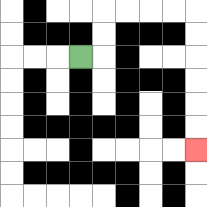{'start': '[3, 2]', 'end': '[8, 6]', 'path_directions': 'R,U,U,R,R,R,R,D,D,D,D,D,D', 'path_coordinates': '[[3, 2], [4, 2], [4, 1], [4, 0], [5, 0], [6, 0], [7, 0], [8, 0], [8, 1], [8, 2], [8, 3], [8, 4], [8, 5], [8, 6]]'}